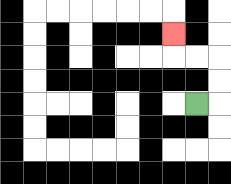{'start': '[8, 4]', 'end': '[7, 1]', 'path_directions': 'R,U,U,L,L,U', 'path_coordinates': '[[8, 4], [9, 4], [9, 3], [9, 2], [8, 2], [7, 2], [7, 1]]'}